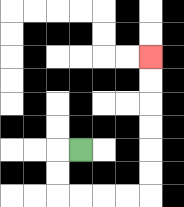{'start': '[3, 6]', 'end': '[6, 2]', 'path_directions': 'L,D,D,R,R,R,R,U,U,U,U,U,U', 'path_coordinates': '[[3, 6], [2, 6], [2, 7], [2, 8], [3, 8], [4, 8], [5, 8], [6, 8], [6, 7], [6, 6], [6, 5], [6, 4], [6, 3], [6, 2]]'}